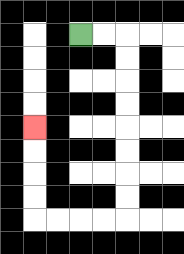{'start': '[3, 1]', 'end': '[1, 5]', 'path_directions': 'R,R,D,D,D,D,D,D,D,D,L,L,L,L,U,U,U,U', 'path_coordinates': '[[3, 1], [4, 1], [5, 1], [5, 2], [5, 3], [5, 4], [5, 5], [5, 6], [5, 7], [5, 8], [5, 9], [4, 9], [3, 9], [2, 9], [1, 9], [1, 8], [1, 7], [1, 6], [1, 5]]'}